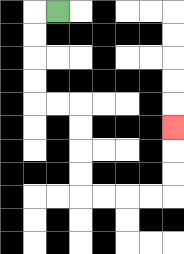{'start': '[2, 0]', 'end': '[7, 5]', 'path_directions': 'L,D,D,D,D,R,R,D,D,D,D,R,R,R,R,U,U,U', 'path_coordinates': '[[2, 0], [1, 0], [1, 1], [1, 2], [1, 3], [1, 4], [2, 4], [3, 4], [3, 5], [3, 6], [3, 7], [3, 8], [4, 8], [5, 8], [6, 8], [7, 8], [7, 7], [7, 6], [7, 5]]'}